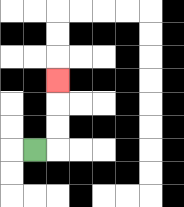{'start': '[1, 6]', 'end': '[2, 3]', 'path_directions': 'R,U,U,U', 'path_coordinates': '[[1, 6], [2, 6], [2, 5], [2, 4], [2, 3]]'}